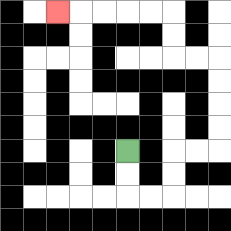{'start': '[5, 6]', 'end': '[2, 0]', 'path_directions': 'D,D,R,R,U,U,R,R,U,U,U,U,L,L,U,U,L,L,L,L,L', 'path_coordinates': '[[5, 6], [5, 7], [5, 8], [6, 8], [7, 8], [7, 7], [7, 6], [8, 6], [9, 6], [9, 5], [9, 4], [9, 3], [9, 2], [8, 2], [7, 2], [7, 1], [7, 0], [6, 0], [5, 0], [4, 0], [3, 0], [2, 0]]'}